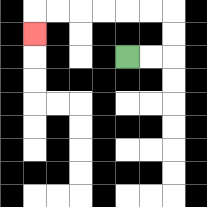{'start': '[5, 2]', 'end': '[1, 1]', 'path_directions': 'R,R,U,U,L,L,L,L,L,L,D', 'path_coordinates': '[[5, 2], [6, 2], [7, 2], [7, 1], [7, 0], [6, 0], [5, 0], [4, 0], [3, 0], [2, 0], [1, 0], [1, 1]]'}